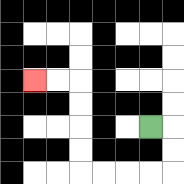{'start': '[6, 5]', 'end': '[1, 3]', 'path_directions': 'R,D,D,L,L,L,L,U,U,U,U,L,L', 'path_coordinates': '[[6, 5], [7, 5], [7, 6], [7, 7], [6, 7], [5, 7], [4, 7], [3, 7], [3, 6], [3, 5], [3, 4], [3, 3], [2, 3], [1, 3]]'}